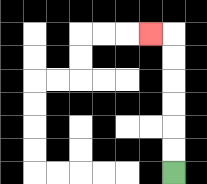{'start': '[7, 7]', 'end': '[6, 1]', 'path_directions': 'U,U,U,U,U,U,L', 'path_coordinates': '[[7, 7], [7, 6], [7, 5], [7, 4], [7, 3], [7, 2], [7, 1], [6, 1]]'}